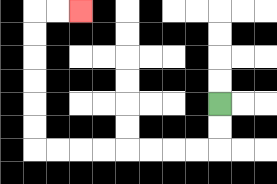{'start': '[9, 4]', 'end': '[3, 0]', 'path_directions': 'D,D,L,L,L,L,L,L,L,L,U,U,U,U,U,U,R,R', 'path_coordinates': '[[9, 4], [9, 5], [9, 6], [8, 6], [7, 6], [6, 6], [5, 6], [4, 6], [3, 6], [2, 6], [1, 6], [1, 5], [1, 4], [1, 3], [1, 2], [1, 1], [1, 0], [2, 0], [3, 0]]'}